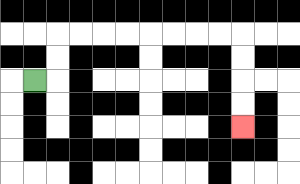{'start': '[1, 3]', 'end': '[10, 5]', 'path_directions': 'R,U,U,R,R,R,R,R,R,R,R,D,D,D,D', 'path_coordinates': '[[1, 3], [2, 3], [2, 2], [2, 1], [3, 1], [4, 1], [5, 1], [6, 1], [7, 1], [8, 1], [9, 1], [10, 1], [10, 2], [10, 3], [10, 4], [10, 5]]'}